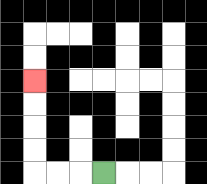{'start': '[4, 7]', 'end': '[1, 3]', 'path_directions': 'L,L,L,U,U,U,U', 'path_coordinates': '[[4, 7], [3, 7], [2, 7], [1, 7], [1, 6], [1, 5], [1, 4], [1, 3]]'}